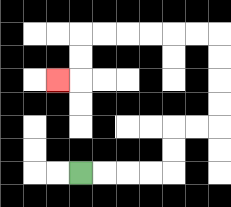{'start': '[3, 7]', 'end': '[2, 3]', 'path_directions': 'R,R,R,R,U,U,R,R,U,U,U,U,L,L,L,L,L,L,D,D,L', 'path_coordinates': '[[3, 7], [4, 7], [5, 7], [6, 7], [7, 7], [7, 6], [7, 5], [8, 5], [9, 5], [9, 4], [9, 3], [9, 2], [9, 1], [8, 1], [7, 1], [6, 1], [5, 1], [4, 1], [3, 1], [3, 2], [3, 3], [2, 3]]'}